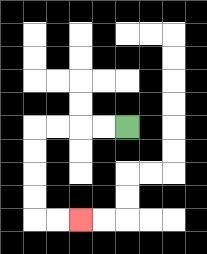{'start': '[5, 5]', 'end': '[3, 9]', 'path_directions': 'L,L,L,L,D,D,D,D,R,R', 'path_coordinates': '[[5, 5], [4, 5], [3, 5], [2, 5], [1, 5], [1, 6], [1, 7], [1, 8], [1, 9], [2, 9], [3, 9]]'}